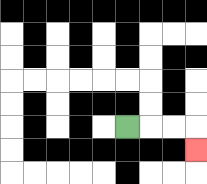{'start': '[5, 5]', 'end': '[8, 6]', 'path_directions': 'R,R,R,D', 'path_coordinates': '[[5, 5], [6, 5], [7, 5], [8, 5], [8, 6]]'}